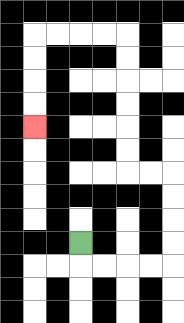{'start': '[3, 10]', 'end': '[1, 5]', 'path_directions': 'D,R,R,R,R,U,U,U,U,L,L,U,U,U,U,U,U,L,L,L,L,D,D,D,D', 'path_coordinates': '[[3, 10], [3, 11], [4, 11], [5, 11], [6, 11], [7, 11], [7, 10], [7, 9], [7, 8], [7, 7], [6, 7], [5, 7], [5, 6], [5, 5], [5, 4], [5, 3], [5, 2], [5, 1], [4, 1], [3, 1], [2, 1], [1, 1], [1, 2], [1, 3], [1, 4], [1, 5]]'}